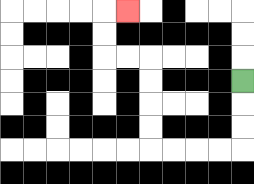{'start': '[10, 3]', 'end': '[5, 0]', 'path_directions': 'D,D,D,L,L,L,L,U,U,U,U,L,L,U,U,R', 'path_coordinates': '[[10, 3], [10, 4], [10, 5], [10, 6], [9, 6], [8, 6], [7, 6], [6, 6], [6, 5], [6, 4], [6, 3], [6, 2], [5, 2], [4, 2], [4, 1], [4, 0], [5, 0]]'}